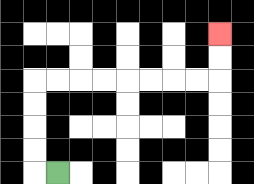{'start': '[2, 7]', 'end': '[9, 1]', 'path_directions': 'L,U,U,U,U,R,R,R,R,R,R,R,R,U,U', 'path_coordinates': '[[2, 7], [1, 7], [1, 6], [1, 5], [1, 4], [1, 3], [2, 3], [3, 3], [4, 3], [5, 3], [6, 3], [7, 3], [8, 3], [9, 3], [9, 2], [9, 1]]'}